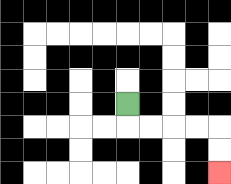{'start': '[5, 4]', 'end': '[9, 7]', 'path_directions': 'D,R,R,R,R,D,D', 'path_coordinates': '[[5, 4], [5, 5], [6, 5], [7, 5], [8, 5], [9, 5], [9, 6], [9, 7]]'}